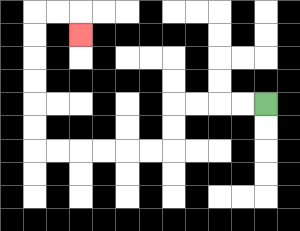{'start': '[11, 4]', 'end': '[3, 1]', 'path_directions': 'L,L,L,L,D,D,L,L,L,L,L,L,U,U,U,U,U,U,R,R,D', 'path_coordinates': '[[11, 4], [10, 4], [9, 4], [8, 4], [7, 4], [7, 5], [7, 6], [6, 6], [5, 6], [4, 6], [3, 6], [2, 6], [1, 6], [1, 5], [1, 4], [1, 3], [1, 2], [1, 1], [1, 0], [2, 0], [3, 0], [3, 1]]'}